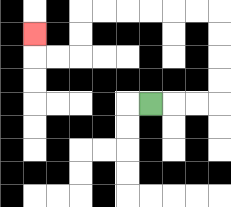{'start': '[6, 4]', 'end': '[1, 1]', 'path_directions': 'R,R,R,U,U,U,U,L,L,L,L,L,L,D,D,L,L,U', 'path_coordinates': '[[6, 4], [7, 4], [8, 4], [9, 4], [9, 3], [9, 2], [9, 1], [9, 0], [8, 0], [7, 0], [6, 0], [5, 0], [4, 0], [3, 0], [3, 1], [3, 2], [2, 2], [1, 2], [1, 1]]'}